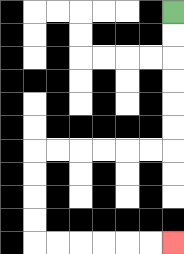{'start': '[7, 0]', 'end': '[7, 10]', 'path_directions': 'D,D,D,D,D,D,L,L,L,L,L,L,D,D,D,D,R,R,R,R,R,R', 'path_coordinates': '[[7, 0], [7, 1], [7, 2], [7, 3], [7, 4], [7, 5], [7, 6], [6, 6], [5, 6], [4, 6], [3, 6], [2, 6], [1, 6], [1, 7], [1, 8], [1, 9], [1, 10], [2, 10], [3, 10], [4, 10], [5, 10], [6, 10], [7, 10]]'}